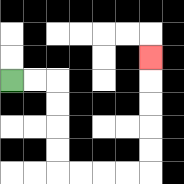{'start': '[0, 3]', 'end': '[6, 2]', 'path_directions': 'R,R,D,D,D,D,R,R,R,R,U,U,U,U,U', 'path_coordinates': '[[0, 3], [1, 3], [2, 3], [2, 4], [2, 5], [2, 6], [2, 7], [3, 7], [4, 7], [5, 7], [6, 7], [6, 6], [6, 5], [6, 4], [6, 3], [6, 2]]'}